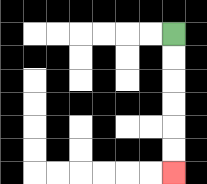{'start': '[7, 1]', 'end': '[7, 7]', 'path_directions': 'D,D,D,D,D,D', 'path_coordinates': '[[7, 1], [7, 2], [7, 3], [7, 4], [7, 5], [7, 6], [7, 7]]'}